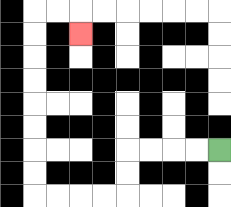{'start': '[9, 6]', 'end': '[3, 1]', 'path_directions': 'L,L,L,L,D,D,L,L,L,L,U,U,U,U,U,U,U,U,R,R,D', 'path_coordinates': '[[9, 6], [8, 6], [7, 6], [6, 6], [5, 6], [5, 7], [5, 8], [4, 8], [3, 8], [2, 8], [1, 8], [1, 7], [1, 6], [1, 5], [1, 4], [1, 3], [1, 2], [1, 1], [1, 0], [2, 0], [3, 0], [3, 1]]'}